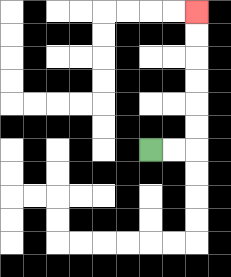{'start': '[6, 6]', 'end': '[8, 0]', 'path_directions': 'R,R,U,U,U,U,U,U', 'path_coordinates': '[[6, 6], [7, 6], [8, 6], [8, 5], [8, 4], [8, 3], [8, 2], [8, 1], [8, 0]]'}